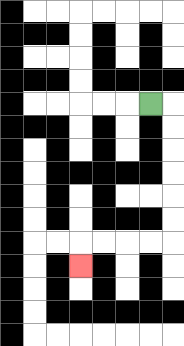{'start': '[6, 4]', 'end': '[3, 11]', 'path_directions': 'R,D,D,D,D,D,D,L,L,L,L,D', 'path_coordinates': '[[6, 4], [7, 4], [7, 5], [7, 6], [7, 7], [7, 8], [7, 9], [7, 10], [6, 10], [5, 10], [4, 10], [3, 10], [3, 11]]'}